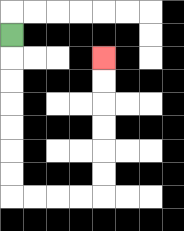{'start': '[0, 1]', 'end': '[4, 2]', 'path_directions': 'D,D,D,D,D,D,D,R,R,R,R,U,U,U,U,U,U', 'path_coordinates': '[[0, 1], [0, 2], [0, 3], [0, 4], [0, 5], [0, 6], [0, 7], [0, 8], [1, 8], [2, 8], [3, 8], [4, 8], [4, 7], [4, 6], [4, 5], [4, 4], [4, 3], [4, 2]]'}